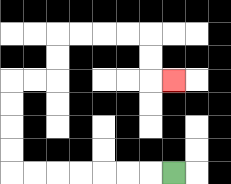{'start': '[7, 7]', 'end': '[7, 3]', 'path_directions': 'L,L,L,L,L,L,L,U,U,U,U,R,R,U,U,R,R,R,R,D,D,R', 'path_coordinates': '[[7, 7], [6, 7], [5, 7], [4, 7], [3, 7], [2, 7], [1, 7], [0, 7], [0, 6], [0, 5], [0, 4], [0, 3], [1, 3], [2, 3], [2, 2], [2, 1], [3, 1], [4, 1], [5, 1], [6, 1], [6, 2], [6, 3], [7, 3]]'}